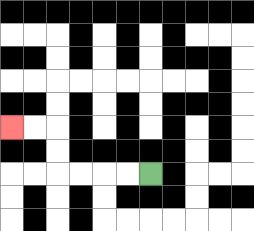{'start': '[6, 7]', 'end': '[0, 5]', 'path_directions': 'L,L,L,L,U,U,L,L', 'path_coordinates': '[[6, 7], [5, 7], [4, 7], [3, 7], [2, 7], [2, 6], [2, 5], [1, 5], [0, 5]]'}